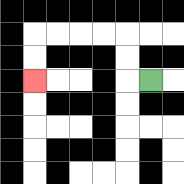{'start': '[6, 3]', 'end': '[1, 3]', 'path_directions': 'L,U,U,L,L,L,L,D,D', 'path_coordinates': '[[6, 3], [5, 3], [5, 2], [5, 1], [4, 1], [3, 1], [2, 1], [1, 1], [1, 2], [1, 3]]'}